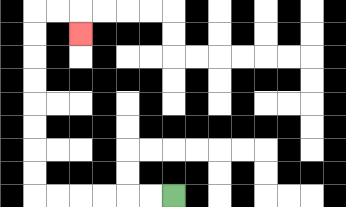{'start': '[7, 8]', 'end': '[3, 1]', 'path_directions': 'L,L,L,L,L,L,U,U,U,U,U,U,U,U,R,R,D', 'path_coordinates': '[[7, 8], [6, 8], [5, 8], [4, 8], [3, 8], [2, 8], [1, 8], [1, 7], [1, 6], [1, 5], [1, 4], [1, 3], [1, 2], [1, 1], [1, 0], [2, 0], [3, 0], [3, 1]]'}